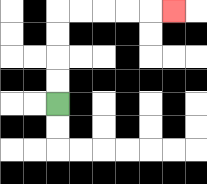{'start': '[2, 4]', 'end': '[7, 0]', 'path_directions': 'U,U,U,U,R,R,R,R,R', 'path_coordinates': '[[2, 4], [2, 3], [2, 2], [2, 1], [2, 0], [3, 0], [4, 0], [5, 0], [6, 0], [7, 0]]'}